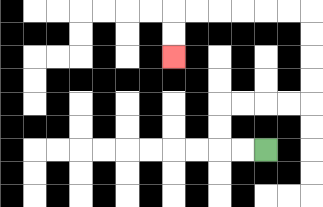{'start': '[11, 6]', 'end': '[7, 2]', 'path_directions': 'L,L,U,U,R,R,R,R,U,U,U,U,L,L,L,L,L,L,D,D', 'path_coordinates': '[[11, 6], [10, 6], [9, 6], [9, 5], [9, 4], [10, 4], [11, 4], [12, 4], [13, 4], [13, 3], [13, 2], [13, 1], [13, 0], [12, 0], [11, 0], [10, 0], [9, 0], [8, 0], [7, 0], [7, 1], [7, 2]]'}